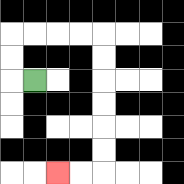{'start': '[1, 3]', 'end': '[2, 7]', 'path_directions': 'L,U,U,R,R,R,R,D,D,D,D,D,D,L,L', 'path_coordinates': '[[1, 3], [0, 3], [0, 2], [0, 1], [1, 1], [2, 1], [3, 1], [4, 1], [4, 2], [4, 3], [4, 4], [4, 5], [4, 6], [4, 7], [3, 7], [2, 7]]'}